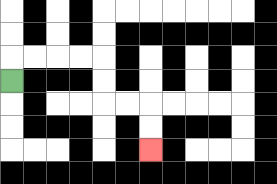{'start': '[0, 3]', 'end': '[6, 6]', 'path_directions': 'U,R,R,R,R,D,D,R,R,D,D', 'path_coordinates': '[[0, 3], [0, 2], [1, 2], [2, 2], [3, 2], [4, 2], [4, 3], [4, 4], [5, 4], [6, 4], [6, 5], [6, 6]]'}